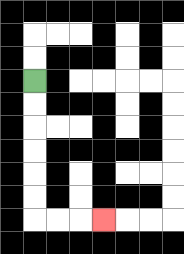{'start': '[1, 3]', 'end': '[4, 9]', 'path_directions': 'D,D,D,D,D,D,R,R,R', 'path_coordinates': '[[1, 3], [1, 4], [1, 5], [1, 6], [1, 7], [1, 8], [1, 9], [2, 9], [3, 9], [4, 9]]'}